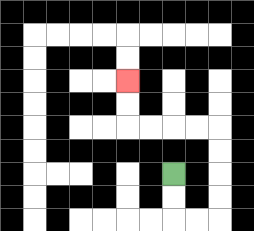{'start': '[7, 7]', 'end': '[5, 3]', 'path_directions': 'D,D,R,R,U,U,U,U,L,L,L,L,U,U', 'path_coordinates': '[[7, 7], [7, 8], [7, 9], [8, 9], [9, 9], [9, 8], [9, 7], [9, 6], [9, 5], [8, 5], [7, 5], [6, 5], [5, 5], [5, 4], [5, 3]]'}